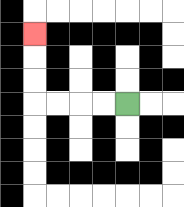{'start': '[5, 4]', 'end': '[1, 1]', 'path_directions': 'L,L,L,L,U,U,U', 'path_coordinates': '[[5, 4], [4, 4], [3, 4], [2, 4], [1, 4], [1, 3], [1, 2], [1, 1]]'}